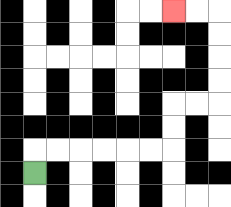{'start': '[1, 7]', 'end': '[7, 0]', 'path_directions': 'U,R,R,R,R,R,R,U,U,R,R,U,U,U,U,L,L', 'path_coordinates': '[[1, 7], [1, 6], [2, 6], [3, 6], [4, 6], [5, 6], [6, 6], [7, 6], [7, 5], [7, 4], [8, 4], [9, 4], [9, 3], [9, 2], [9, 1], [9, 0], [8, 0], [7, 0]]'}